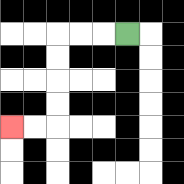{'start': '[5, 1]', 'end': '[0, 5]', 'path_directions': 'L,L,L,D,D,D,D,L,L', 'path_coordinates': '[[5, 1], [4, 1], [3, 1], [2, 1], [2, 2], [2, 3], [2, 4], [2, 5], [1, 5], [0, 5]]'}